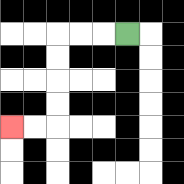{'start': '[5, 1]', 'end': '[0, 5]', 'path_directions': 'L,L,L,D,D,D,D,L,L', 'path_coordinates': '[[5, 1], [4, 1], [3, 1], [2, 1], [2, 2], [2, 3], [2, 4], [2, 5], [1, 5], [0, 5]]'}